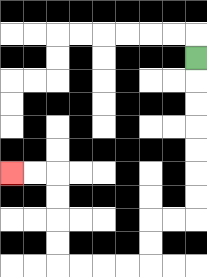{'start': '[8, 2]', 'end': '[0, 7]', 'path_directions': 'D,D,D,D,D,D,D,L,L,D,D,L,L,L,L,U,U,U,U,L,L', 'path_coordinates': '[[8, 2], [8, 3], [8, 4], [8, 5], [8, 6], [8, 7], [8, 8], [8, 9], [7, 9], [6, 9], [6, 10], [6, 11], [5, 11], [4, 11], [3, 11], [2, 11], [2, 10], [2, 9], [2, 8], [2, 7], [1, 7], [0, 7]]'}